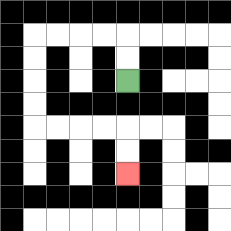{'start': '[5, 3]', 'end': '[5, 7]', 'path_directions': 'U,U,L,L,L,L,D,D,D,D,R,R,R,R,D,D', 'path_coordinates': '[[5, 3], [5, 2], [5, 1], [4, 1], [3, 1], [2, 1], [1, 1], [1, 2], [1, 3], [1, 4], [1, 5], [2, 5], [3, 5], [4, 5], [5, 5], [5, 6], [5, 7]]'}